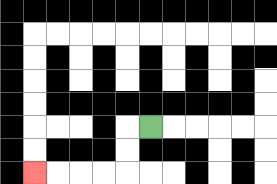{'start': '[6, 5]', 'end': '[1, 7]', 'path_directions': 'L,D,D,L,L,L,L', 'path_coordinates': '[[6, 5], [5, 5], [5, 6], [5, 7], [4, 7], [3, 7], [2, 7], [1, 7]]'}